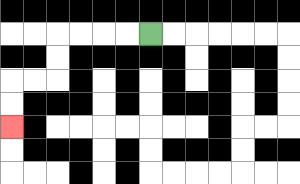{'start': '[6, 1]', 'end': '[0, 5]', 'path_directions': 'L,L,L,L,D,D,L,L,D,D', 'path_coordinates': '[[6, 1], [5, 1], [4, 1], [3, 1], [2, 1], [2, 2], [2, 3], [1, 3], [0, 3], [0, 4], [0, 5]]'}